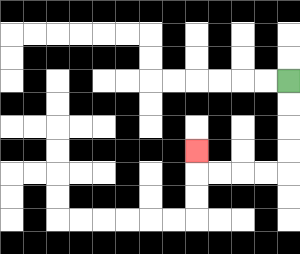{'start': '[12, 3]', 'end': '[8, 6]', 'path_directions': 'D,D,D,D,L,L,L,L,U', 'path_coordinates': '[[12, 3], [12, 4], [12, 5], [12, 6], [12, 7], [11, 7], [10, 7], [9, 7], [8, 7], [8, 6]]'}